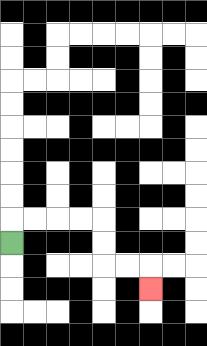{'start': '[0, 10]', 'end': '[6, 12]', 'path_directions': 'U,R,R,R,R,D,D,R,R,D', 'path_coordinates': '[[0, 10], [0, 9], [1, 9], [2, 9], [3, 9], [4, 9], [4, 10], [4, 11], [5, 11], [6, 11], [6, 12]]'}